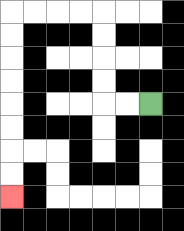{'start': '[6, 4]', 'end': '[0, 8]', 'path_directions': 'L,L,U,U,U,U,L,L,L,L,D,D,D,D,D,D,D,D', 'path_coordinates': '[[6, 4], [5, 4], [4, 4], [4, 3], [4, 2], [4, 1], [4, 0], [3, 0], [2, 0], [1, 0], [0, 0], [0, 1], [0, 2], [0, 3], [0, 4], [0, 5], [0, 6], [0, 7], [0, 8]]'}